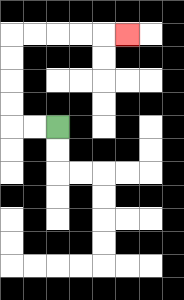{'start': '[2, 5]', 'end': '[5, 1]', 'path_directions': 'L,L,U,U,U,U,R,R,R,R,R', 'path_coordinates': '[[2, 5], [1, 5], [0, 5], [0, 4], [0, 3], [0, 2], [0, 1], [1, 1], [2, 1], [3, 1], [4, 1], [5, 1]]'}